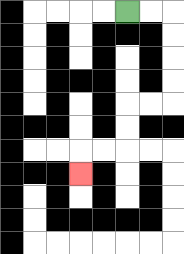{'start': '[5, 0]', 'end': '[3, 7]', 'path_directions': 'R,R,D,D,D,D,L,L,D,D,L,L,D', 'path_coordinates': '[[5, 0], [6, 0], [7, 0], [7, 1], [7, 2], [7, 3], [7, 4], [6, 4], [5, 4], [5, 5], [5, 6], [4, 6], [3, 6], [3, 7]]'}